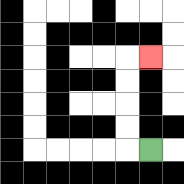{'start': '[6, 6]', 'end': '[6, 2]', 'path_directions': 'L,U,U,U,U,R', 'path_coordinates': '[[6, 6], [5, 6], [5, 5], [5, 4], [5, 3], [5, 2], [6, 2]]'}